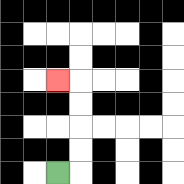{'start': '[2, 7]', 'end': '[2, 3]', 'path_directions': 'R,U,U,U,U,L', 'path_coordinates': '[[2, 7], [3, 7], [3, 6], [3, 5], [3, 4], [3, 3], [2, 3]]'}